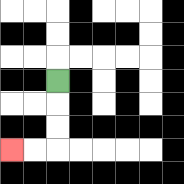{'start': '[2, 3]', 'end': '[0, 6]', 'path_directions': 'D,D,D,L,L', 'path_coordinates': '[[2, 3], [2, 4], [2, 5], [2, 6], [1, 6], [0, 6]]'}